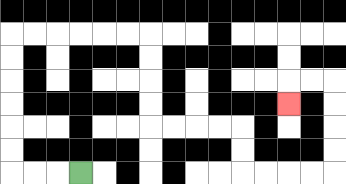{'start': '[3, 7]', 'end': '[12, 4]', 'path_directions': 'L,L,L,U,U,U,U,U,U,R,R,R,R,R,R,D,D,D,D,R,R,R,R,D,D,R,R,R,R,U,U,U,U,L,L,D', 'path_coordinates': '[[3, 7], [2, 7], [1, 7], [0, 7], [0, 6], [0, 5], [0, 4], [0, 3], [0, 2], [0, 1], [1, 1], [2, 1], [3, 1], [4, 1], [5, 1], [6, 1], [6, 2], [6, 3], [6, 4], [6, 5], [7, 5], [8, 5], [9, 5], [10, 5], [10, 6], [10, 7], [11, 7], [12, 7], [13, 7], [14, 7], [14, 6], [14, 5], [14, 4], [14, 3], [13, 3], [12, 3], [12, 4]]'}